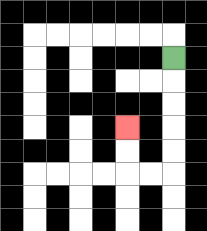{'start': '[7, 2]', 'end': '[5, 5]', 'path_directions': 'D,D,D,D,D,L,L,U,U', 'path_coordinates': '[[7, 2], [7, 3], [7, 4], [7, 5], [7, 6], [7, 7], [6, 7], [5, 7], [5, 6], [5, 5]]'}